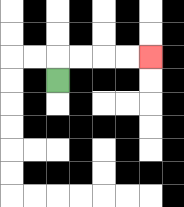{'start': '[2, 3]', 'end': '[6, 2]', 'path_directions': 'U,R,R,R,R', 'path_coordinates': '[[2, 3], [2, 2], [3, 2], [4, 2], [5, 2], [6, 2]]'}